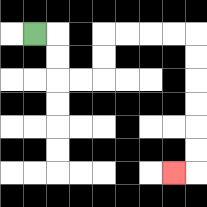{'start': '[1, 1]', 'end': '[7, 7]', 'path_directions': 'R,D,D,R,R,U,U,R,R,R,R,D,D,D,D,D,D,L', 'path_coordinates': '[[1, 1], [2, 1], [2, 2], [2, 3], [3, 3], [4, 3], [4, 2], [4, 1], [5, 1], [6, 1], [7, 1], [8, 1], [8, 2], [8, 3], [8, 4], [8, 5], [8, 6], [8, 7], [7, 7]]'}